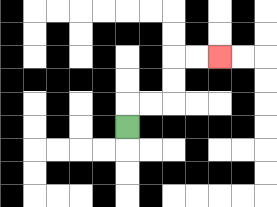{'start': '[5, 5]', 'end': '[9, 2]', 'path_directions': 'U,R,R,U,U,R,R', 'path_coordinates': '[[5, 5], [5, 4], [6, 4], [7, 4], [7, 3], [7, 2], [8, 2], [9, 2]]'}